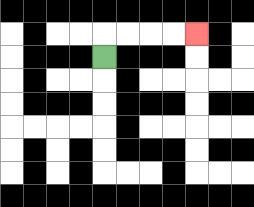{'start': '[4, 2]', 'end': '[8, 1]', 'path_directions': 'U,R,R,R,R', 'path_coordinates': '[[4, 2], [4, 1], [5, 1], [6, 1], [7, 1], [8, 1]]'}